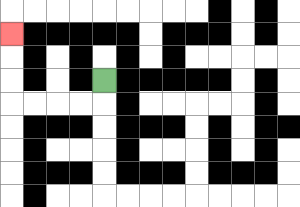{'start': '[4, 3]', 'end': '[0, 1]', 'path_directions': 'D,L,L,L,L,U,U,U', 'path_coordinates': '[[4, 3], [4, 4], [3, 4], [2, 4], [1, 4], [0, 4], [0, 3], [0, 2], [0, 1]]'}